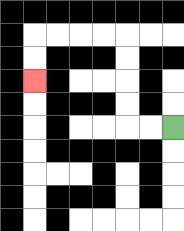{'start': '[7, 5]', 'end': '[1, 3]', 'path_directions': 'L,L,U,U,U,U,L,L,L,L,D,D', 'path_coordinates': '[[7, 5], [6, 5], [5, 5], [5, 4], [5, 3], [5, 2], [5, 1], [4, 1], [3, 1], [2, 1], [1, 1], [1, 2], [1, 3]]'}